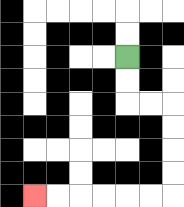{'start': '[5, 2]', 'end': '[1, 8]', 'path_directions': 'D,D,R,R,D,D,D,D,L,L,L,L,L,L', 'path_coordinates': '[[5, 2], [5, 3], [5, 4], [6, 4], [7, 4], [7, 5], [7, 6], [7, 7], [7, 8], [6, 8], [5, 8], [4, 8], [3, 8], [2, 8], [1, 8]]'}